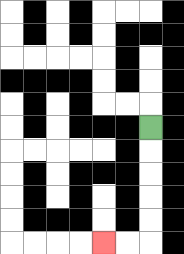{'start': '[6, 5]', 'end': '[4, 10]', 'path_directions': 'D,D,D,D,D,L,L', 'path_coordinates': '[[6, 5], [6, 6], [6, 7], [6, 8], [6, 9], [6, 10], [5, 10], [4, 10]]'}